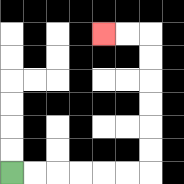{'start': '[0, 7]', 'end': '[4, 1]', 'path_directions': 'R,R,R,R,R,R,U,U,U,U,U,U,L,L', 'path_coordinates': '[[0, 7], [1, 7], [2, 7], [3, 7], [4, 7], [5, 7], [6, 7], [6, 6], [6, 5], [6, 4], [6, 3], [6, 2], [6, 1], [5, 1], [4, 1]]'}